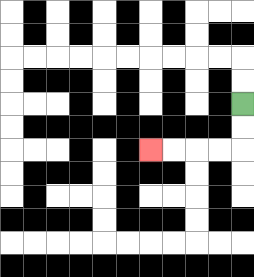{'start': '[10, 4]', 'end': '[6, 6]', 'path_directions': 'D,D,L,L,L,L', 'path_coordinates': '[[10, 4], [10, 5], [10, 6], [9, 6], [8, 6], [7, 6], [6, 6]]'}